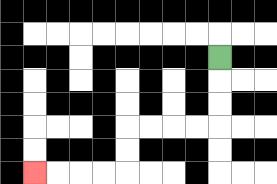{'start': '[9, 2]', 'end': '[1, 7]', 'path_directions': 'D,D,D,L,L,L,L,D,D,L,L,L,L', 'path_coordinates': '[[9, 2], [9, 3], [9, 4], [9, 5], [8, 5], [7, 5], [6, 5], [5, 5], [5, 6], [5, 7], [4, 7], [3, 7], [2, 7], [1, 7]]'}